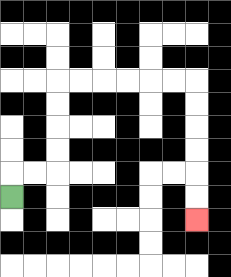{'start': '[0, 8]', 'end': '[8, 9]', 'path_directions': 'U,R,R,U,U,U,U,R,R,R,R,R,R,D,D,D,D,D,D', 'path_coordinates': '[[0, 8], [0, 7], [1, 7], [2, 7], [2, 6], [2, 5], [2, 4], [2, 3], [3, 3], [4, 3], [5, 3], [6, 3], [7, 3], [8, 3], [8, 4], [8, 5], [8, 6], [8, 7], [8, 8], [8, 9]]'}